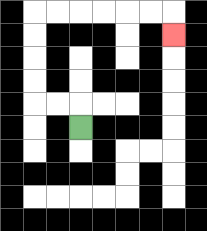{'start': '[3, 5]', 'end': '[7, 1]', 'path_directions': 'U,L,L,U,U,U,U,R,R,R,R,R,R,D', 'path_coordinates': '[[3, 5], [3, 4], [2, 4], [1, 4], [1, 3], [1, 2], [1, 1], [1, 0], [2, 0], [3, 0], [4, 0], [5, 0], [6, 0], [7, 0], [7, 1]]'}